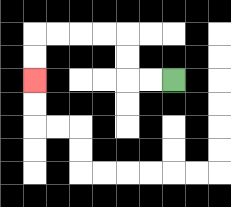{'start': '[7, 3]', 'end': '[1, 3]', 'path_directions': 'L,L,U,U,L,L,L,L,D,D', 'path_coordinates': '[[7, 3], [6, 3], [5, 3], [5, 2], [5, 1], [4, 1], [3, 1], [2, 1], [1, 1], [1, 2], [1, 3]]'}